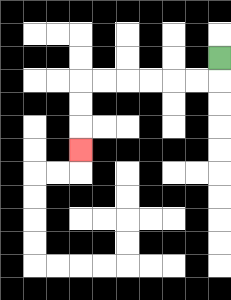{'start': '[9, 2]', 'end': '[3, 6]', 'path_directions': 'D,L,L,L,L,L,L,D,D,D', 'path_coordinates': '[[9, 2], [9, 3], [8, 3], [7, 3], [6, 3], [5, 3], [4, 3], [3, 3], [3, 4], [3, 5], [3, 6]]'}